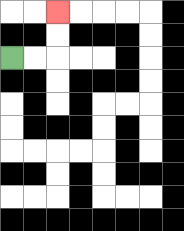{'start': '[0, 2]', 'end': '[2, 0]', 'path_directions': 'R,R,U,U', 'path_coordinates': '[[0, 2], [1, 2], [2, 2], [2, 1], [2, 0]]'}